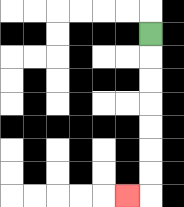{'start': '[6, 1]', 'end': '[5, 8]', 'path_directions': 'D,D,D,D,D,D,D,L', 'path_coordinates': '[[6, 1], [6, 2], [6, 3], [6, 4], [6, 5], [6, 6], [6, 7], [6, 8], [5, 8]]'}